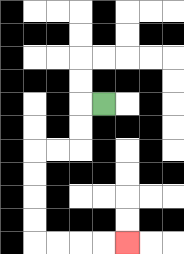{'start': '[4, 4]', 'end': '[5, 10]', 'path_directions': 'L,D,D,L,L,D,D,D,D,R,R,R,R', 'path_coordinates': '[[4, 4], [3, 4], [3, 5], [3, 6], [2, 6], [1, 6], [1, 7], [1, 8], [1, 9], [1, 10], [2, 10], [3, 10], [4, 10], [5, 10]]'}